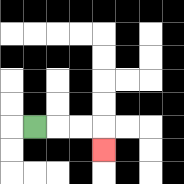{'start': '[1, 5]', 'end': '[4, 6]', 'path_directions': 'R,R,R,D', 'path_coordinates': '[[1, 5], [2, 5], [3, 5], [4, 5], [4, 6]]'}